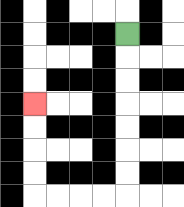{'start': '[5, 1]', 'end': '[1, 4]', 'path_directions': 'D,D,D,D,D,D,D,L,L,L,L,U,U,U,U', 'path_coordinates': '[[5, 1], [5, 2], [5, 3], [5, 4], [5, 5], [5, 6], [5, 7], [5, 8], [4, 8], [3, 8], [2, 8], [1, 8], [1, 7], [1, 6], [1, 5], [1, 4]]'}